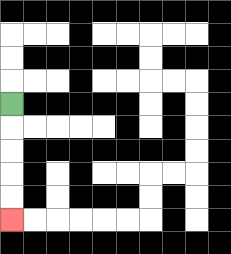{'start': '[0, 4]', 'end': '[0, 9]', 'path_directions': 'D,D,D,D,D', 'path_coordinates': '[[0, 4], [0, 5], [0, 6], [0, 7], [0, 8], [0, 9]]'}